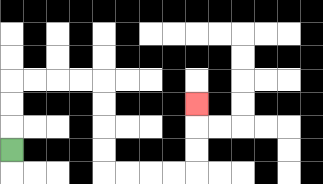{'start': '[0, 6]', 'end': '[8, 4]', 'path_directions': 'U,U,U,R,R,R,R,D,D,D,D,R,R,R,R,U,U,U', 'path_coordinates': '[[0, 6], [0, 5], [0, 4], [0, 3], [1, 3], [2, 3], [3, 3], [4, 3], [4, 4], [4, 5], [4, 6], [4, 7], [5, 7], [6, 7], [7, 7], [8, 7], [8, 6], [8, 5], [8, 4]]'}